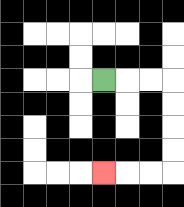{'start': '[4, 3]', 'end': '[4, 7]', 'path_directions': 'R,R,R,D,D,D,D,L,L,L', 'path_coordinates': '[[4, 3], [5, 3], [6, 3], [7, 3], [7, 4], [7, 5], [7, 6], [7, 7], [6, 7], [5, 7], [4, 7]]'}